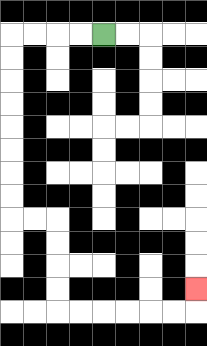{'start': '[4, 1]', 'end': '[8, 12]', 'path_directions': 'L,L,L,L,D,D,D,D,D,D,D,D,R,R,D,D,D,D,R,R,R,R,R,R,U', 'path_coordinates': '[[4, 1], [3, 1], [2, 1], [1, 1], [0, 1], [0, 2], [0, 3], [0, 4], [0, 5], [0, 6], [0, 7], [0, 8], [0, 9], [1, 9], [2, 9], [2, 10], [2, 11], [2, 12], [2, 13], [3, 13], [4, 13], [5, 13], [6, 13], [7, 13], [8, 13], [8, 12]]'}